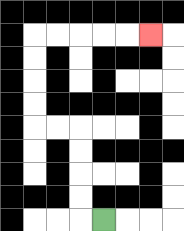{'start': '[4, 9]', 'end': '[6, 1]', 'path_directions': 'L,U,U,U,U,L,L,U,U,U,U,R,R,R,R,R', 'path_coordinates': '[[4, 9], [3, 9], [3, 8], [3, 7], [3, 6], [3, 5], [2, 5], [1, 5], [1, 4], [1, 3], [1, 2], [1, 1], [2, 1], [3, 1], [4, 1], [5, 1], [6, 1]]'}